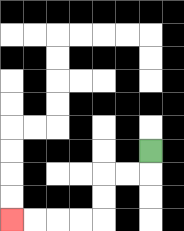{'start': '[6, 6]', 'end': '[0, 9]', 'path_directions': 'D,L,L,D,D,L,L,L,L', 'path_coordinates': '[[6, 6], [6, 7], [5, 7], [4, 7], [4, 8], [4, 9], [3, 9], [2, 9], [1, 9], [0, 9]]'}